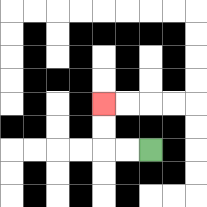{'start': '[6, 6]', 'end': '[4, 4]', 'path_directions': 'L,L,U,U', 'path_coordinates': '[[6, 6], [5, 6], [4, 6], [4, 5], [4, 4]]'}